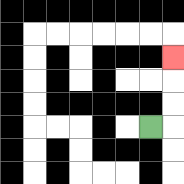{'start': '[6, 5]', 'end': '[7, 2]', 'path_directions': 'R,U,U,U', 'path_coordinates': '[[6, 5], [7, 5], [7, 4], [7, 3], [7, 2]]'}